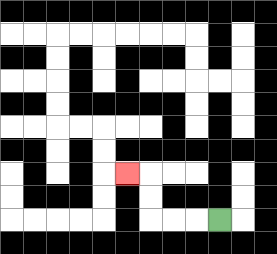{'start': '[9, 9]', 'end': '[5, 7]', 'path_directions': 'L,L,L,U,U,L', 'path_coordinates': '[[9, 9], [8, 9], [7, 9], [6, 9], [6, 8], [6, 7], [5, 7]]'}